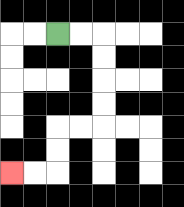{'start': '[2, 1]', 'end': '[0, 7]', 'path_directions': 'R,R,D,D,D,D,L,L,D,D,L,L', 'path_coordinates': '[[2, 1], [3, 1], [4, 1], [4, 2], [4, 3], [4, 4], [4, 5], [3, 5], [2, 5], [2, 6], [2, 7], [1, 7], [0, 7]]'}